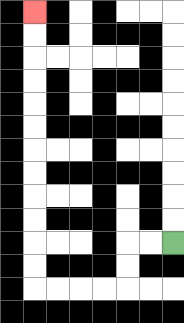{'start': '[7, 10]', 'end': '[1, 0]', 'path_directions': 'L,L,D,D,L,L,L,L,U,U,U,U,U,U,U,U,U,U,U,U', 'path_coordinates': '[[7, 10], [6, 10], [5, 10], [5, 11], [5, 12], [4, 12], [3, 12], [2, 12], [1, 12], [1, 11], [1, 10], [1, 9], [1, 8], [1, 7], [1, 6], [1, 5], [1, 4], [1, 3], [1, 2], [1, 1], [1, 0]]'}